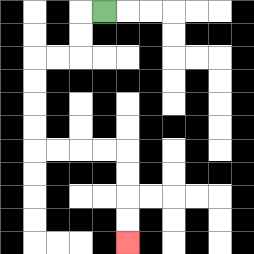{'start': '[4, 0]', 'end': '[5, 10]', 'path_directions': 'L,D,D,L,L,D,D,D,D,R,R,R,R,D,D,D,D', 'path_coordinates': '[[4, 0], [3, 0], [3, 1], [3, 2], [2, 2], [1, 2], [1, 3], [1, 4], [1, 5], [1, 6], [2, 6], [3, 6], [4, 6], [5, 6], [5, 7], [5, 8], [5, 9], [5, 10]]'}